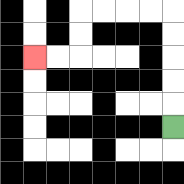{'start': '[7, 5]', 'end': '[1, 2]', 'path_directions': 'U,U,U,U,U,L,L,L,L,D,D,L,L', 'path_coordinates': '[[7, 5], [7, 4], [7, 3], [7, 2], [7, 1], [7, 0], [6, 0], [5, 0], [4, 0], [3, 0], [3, 1], [3, 2], [2, 2], [1, 2]]'}